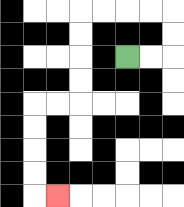{'start': '[5, 2]', 'end': '[2, 8]', 'path_directions': 'R,R,U,U,L,L,L,L,D,D,D,D,L,L,D,D,D,D,R', 'path_coordinates': '[[5, 2], [6, 2], [7, 2], [7, 1], [7, 0], [6, 0], [5, 0], [4, 0], [3, 0], [3, 1], [3, 2], [3, 3], [3, 4], [2, 4], [1, 4], [1, 5], [1, 6], [1, 7], [1, 8], [2, 8]]'}